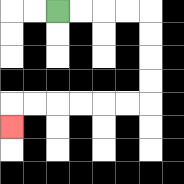{'start': '[2, 0]', 'end': '[0, 5]', 'path_directions': 'R,R,R,R,D,D,D,D,L,L,L,L,L,L,D', 'path_coordinates': '[[2, 0], [3, 0], [4, 0], [5, 0], [6, 0], [6, 1], [6, 2], [6, 3], [6, 4], [5, 4], [4, 4], [3, 4], [2, 4], [1, 4], [0, 4], [0, 5]]'}